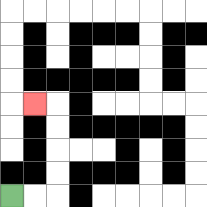{'start': '[0, 8]', 'end': '[1, 4]', 'path_directions': 'R,R,U,U,U,U,L', 'path_coordinates': '[[0, 8], [1, 8], [2, 8], [2, 7], [2, 6], [2, 5], [2, 4], [1, 4]]'}